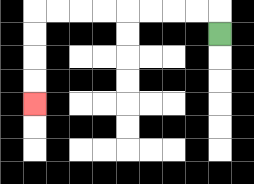{'start': '[9, 1]', 'end': '[1, 4]', 'path_directions': 'U,L,L,L,L,L,L,L,L,D,D,D,D', 'path_coordinates': '[[9, 1], [9, 0], [8, 0], [7, 0], [6, 0], [5, 0], [4, 0], [3, 0], [2, 0], [1, 0], [1, 1], [1, 2], [1, 3], [1, 4]]'}